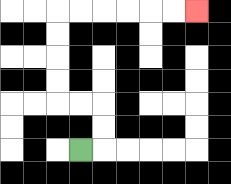{'start': '[3, 6]', 'end': '[8, 0]', 'path_directions': 'R,U,U,L,L,U,U,U,U,R,R,R,R,R,R', 'path_coordinates': '[[3, 6], [4, 6], [4, 5], [4, 4], [3, 4], [2, 4], [2, 3], [2, 2], [2, 1], [2, 0], [3, 0], [4, 0], [5, 0], [6, 0], [7, 0], [8, 0]]'}